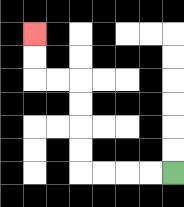{'start': '[7, 7]', 'end': '[1, 1]', 'path_directions': 'L,L,L,L,U,U,U,U,L,L,U,U', 'path_coordinates': '[[7, 7], [6, 7], [5, 7], [4, 7], [3, 7], [3, 6], [3, 5], [3, 4], [3, 3], [2, 3], [1, 3], [1, 2], [1, 1]]'}